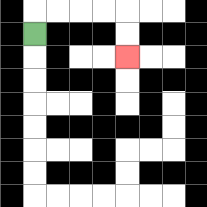{'start': '[1, 1]', 'end': '[5, 2]', 'path_directions': 'U,R,R,R,R,D,D', 'path_coordinates': '[[1, 1], [1, 0], [2, 0], [3, 0], [4, 0], [5, 0], [5, 1], [5, 2]]'}